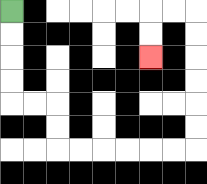{'start': '[0, 0]', 'end': '[6, 2]', 'path_directions': 'D,D,D,D,R,R,D,D,R,R,R,R,R,R,U,U,U,U,U,U,L,L,D,D', 'path_coordinates': '[[0, 0], [0, 1], [0, 2], [0, 3], [0, 4], [1, 4], [2, 4], [2, 5], [2, 6], [3, 6], [4, 6], [5, 6], [6, 6], [7, 6], [8, 6], [8, 5], [8, 4], [8, 3], [8, 2], [8, 1], [8, 0], [7, 0], [6, 0], [6, 1], [6, 2]]'}